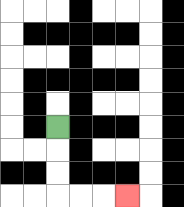{'start': '[2, 5]', 'end': '[5, 8]', 'path_directions': 'D,D,D,R,R,R', 'path_coordinates': '[[2, 5], [2, 6], [2, 7], [2, 8], [3, 8], [4, 8], [5, 8]]'}